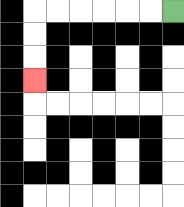{'start': '[7, 0]', 'end': '[1, 3]', 'path_directions': 'L,L,L,L,L,L,D,D,D', 'path_coordinates': '[[7, 0], [6, 0], [5, 0], [4, 0], [3, 0], [2, 0], [1, 0], [1, 1], [1, 2], [1, 3]]'}